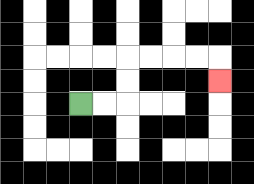{'start': '[3, 4]', 'end': '[9, 3]', 'path_directions': 'R,R,U,U,R,R,R,R,D', 'path_coordinates': '[[3, 4], [4, 4], [5, 4], [5, 3], [5, 2], [6, 2], [7, 2], [8, 2], [9, 2], [9, 3]]'}